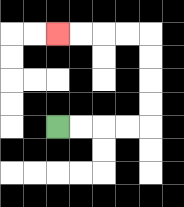{'start': '[2, 5]', 'end': '[2, 1]', 'path_directions': 'R,R,R,R,U,U,U,U,L,L,L,L', 'path_coordinates': '[[2, 5], [3, 5], [4, 5], [5, 5], [6, 5], [6, 4], [6, 3], [6, 2], [6, 1], [5, 1], [4, 1], [3, 1], [2, 1]]'}